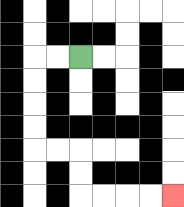{'start': '[3, 2]', 'end': '[7, 8]', 'path_directions': 'L,L,D,D,D,D,R,R,D,D,R,R,R,R', 'path_coordinates': '[[3, 2], [2, 2], [1, 2], [1, 3], [1, 4], [1, 5], [1, 6], [2, 6], [3, 6], [3, 7], [3, 8], [4, 8], [5, 8], [6, 8], [7, 8]]'}